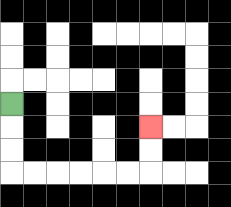{'start': '[0, 4]', 'end': '[6, 5]', 'path_directions': 'D,D,D,R,R,R,R,R,R,U,U', 'path_coordinates': '[[0, 4], [0, 5], [0, 6], [0, 7], [1, 7], [2, 7], [3, 7], [4, 7], [5, 7], [6, 7], [6, 6], [6, 5]]'}